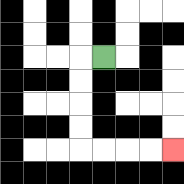{'start': '[4, 2]', 'end': '[7, 6]', 'path_directions': 'L,D,D,D,D,R,R,R,R', 'path_coordinates': '[[4, 2], [3, 2], [3, 3], [3, 4], [3, 5], [3, 6], [4, 6], [5, 6], [6, 6], [7, 6]]'}